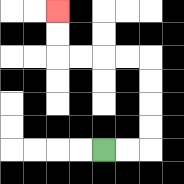{'start': '[4, 6]', 'end': '[2, 0]', 'path_directions': 'R,R,U,U,U,U,L,L,L,L,U,U', 'path_coordinates': '[[4, 6], [5, 6], [6, 6], [6, 5], [6, 4], [6, 3], [6, 2], [5, 2], [4, 2], [3, 2], [2, 2], [2, 1], [2, 0]]'}